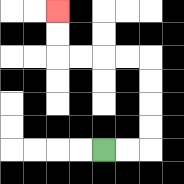{'start': '[4, 6]', 'end': '[2, 0]', 'path_directions': 'R,R,U,U,U,U,L,L,L,L,U,U', 'path_coordinates': '[[4, 6], [5, 6], [6, 6], [6, 5], [6, 4], [6, 3], [6, 2], [5, 2], [4, 2], [3, 2], [2, 2], [2, 1], [2, 0]]'}